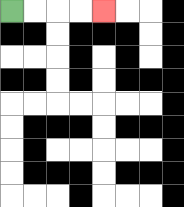{'start': '[0, 0]', 'end': '[4, 0]', 'path_directions': 'R,R,R,R', 'path_coordinates': '[[0, 0], [1, 0], [2, 0], [3, 0], [4, 0]]'}